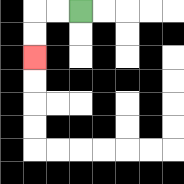{'start': '[3, 0]', 'end': '[1, 2]', 'path_directions': 'L,L,D,D', 'path_coordinates': '[[3, 0], [2, 0], [1, 0], [1, 1], [1, 2]]'}